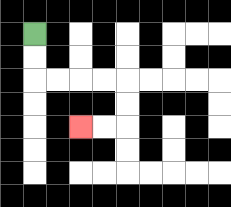{'start': '[1, 1]', 'end': '[3, 5]', 'path_directions': 'D,D,R,R,R,R,D,D,L,L', 'path_coordinates': '[[1, 1], [1, 2], [1, 3], [2, 3], [3, 3], [4, 3], [5, 3], [5, 4], [5, 5], [4, 5], [3, 5]]'}